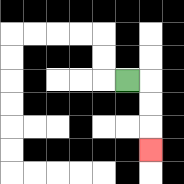{'start': '[5, 3]', 'end': '[6, 6]', 'path_directions': 'R,D,D,D', 'path_coordinates': '[[5, 3], [6, 3], [6, 4], [6, 5], [6, 6]]'}